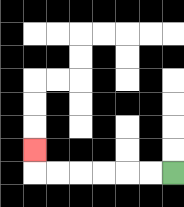{'start': '[7, 7]', 'end': '[1, 6]', 'path_directions': 'L,L,L,L,L,L,U', 'path_coordinates': '[[7, 7], [6, 7], [5, 7], [4, 7], [3, 7], [2, 7], [1, 7], [1, 6]]'}